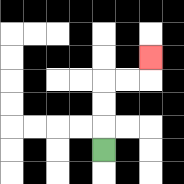{'start': '[4, 6]', 'end': '[6, 2]', 'path_directions': 'U,U,U,R,R,U', 'path_coordinates': '[[4, 6], [4, 5], [4, 4], [4, 3], [5, 3], [6, 3], [6, 2]]'}